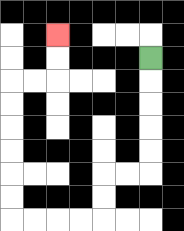{'start': '[6, 2]', 'end': '[2, 1]', 'path_directions': 'D,D,D,D,D,L,L,D,D,L,L,L,L,U,U,U,U,U,U,R,R,U,U', 'path_coordinates': '[[6, 2], [6, 3], [6, 4], [6, 5], [6, 6], [6, 7], [5, 7], [4, 7], [4, 8], [4, 9], [3, 9], [2, 9], [1, 9], [0, 9], [0, 8], [0, 7], [0, 6], [0, 5], [0, 4], [0, 3], [1, 3], [2, 3], [2, 2], [2, 1]]'}